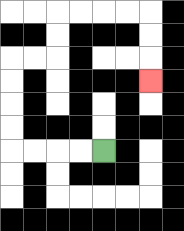{'start': '[4, 6]', 'end': '[6, 3]', 'path_directions': 'L,L,L,L,U,U,U,U,R,R,U,U,R,R,R,R,D,D,D', 'path_coordinates': '[[4, 6], [3, 6], [2, 6], [1, 6], [0, 6], [0, 5], [0, 4], [0, 3], [0, 2], [1, 2], [2, 2], [2, 1], [2, 0], [3, 0], [4, 0], [5, 0], [6, 0], [6, 1], [6, 2], [6, 3]]'}